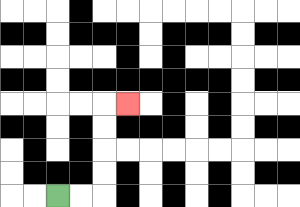{'start': '[2, 8]', 'end': '[5, 4]', 'path_directions': 'R,R,U,U,U,U,R', 'path_coordinates': '[[2, 8], [3, 8], [4, 8], [4, 7], [4, 6], [4, 5], [4, 4], [5, 4]]'}